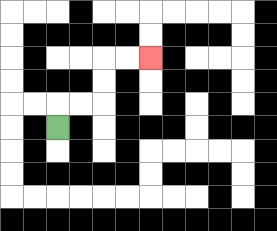{'start': '[2, 5]', 'end': '[6, 2]', 'path_directions': 'U,R,R,U,U,R,R', 'path_coordinates': '[[2, 5], [2, 4], [3, 4], [4, 4], [4, 3], [4, 2], [5, 2], [6, 2]]'}